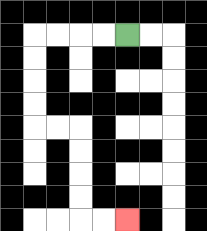{'start': '[5, 1]', 'end': '[5, 9]', 'path_directions': 'L,L,L,L,D,D,D,D,R,R,D,D,D,D,R,R', 'path_coordinates': '[[5, 1], [4, 1], [3, 1], [2, 1], [1, 1], [1, 2], [1, 3], [1, 4], [1, 5], [2, 5], [3, 5], [3, 6], [3, 7], [3, 8], [3, 9], [4, 9], [5, 9]]'}